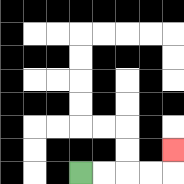{'start': '[3, 7]', 'end': '[7, 6]', 'path_directions': 'R,R,R,R,U', 'path_coordinates': '[[3, 7], [4, 7], [5, 7], [6, 7], [7, 7], [7, 6]]'}